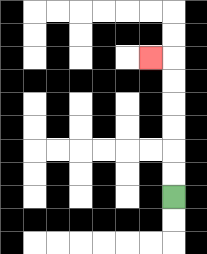{'start': '[7, 8]', 'end': '[6, 2]', 'path_directions': 'U,U,U,U,U,U,L', 'path_coordinates': '[[7, 8], [7, 7], [7, 6], [7, 5], [7, 4], [7, 3], [7, 2], [6, 2]]'}